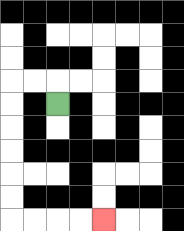{'start': '[2, 4]', 'end': '[4, 9]', 'path_directions': 'U,L,L,D,D,D,D,D,D,R,R,R,R', 'path_coordinates': '[[2, 4], [2, 3], [1, 3], [0, 3], [0, 4], [0, 5], [0, 6], [0, 7], [0, 8], [0, 9], [1, 9], [2, 9], [3, 9], [4, 9]]'}